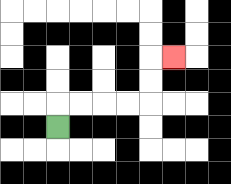{'start': '[2, 5]', 'end': '[7, 2]', 'path_directions': 'U,R,R,R,R,U,U,R', 'path_coordinates': '[[2, 5], [2, 4], [3, 4], [4, 4], [5, 4], [6, 4], [6, 3], [6, 2], [7, 2]]'}